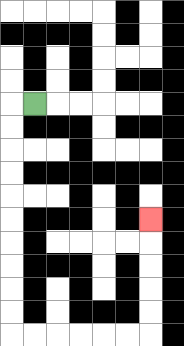{'start': '[1, 4]', 'end': '[6, 9]', 'path_directions': 'L,D,D,D,D,D,D,D,D,D,D,R,R,R,R,R,R,U,U,U,U,U', 'path_coordinates': '[[1, 4], [0, 4], [0, 5], [0, 6], [0, 7], [0, 8], [0, 9], [0, 10], [0, 11], [0, 12], [0, 13], [0, 14], [1, 14], [2, 14], [3, 14], [4, 14], [5, 14], [6, 14], [6, 13], [6, 12], [6, 11], [6, 10], [6, 9]]'}